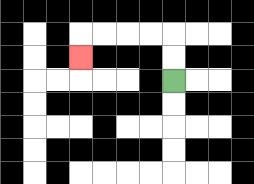{'start': '[7, 3]', 'end': '[3, 2]', 'path_directions': 'U,U,L,L,L,L,D', 'path_coordinates': '[[7, 3], [7, 2], [7, 1], [6, 1], [5, 1], [4, 1], [3, 1], [3, 2]]'}